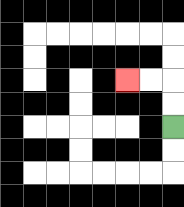{'start': '[7, 5]', 'end': '[5, 3]', 'path_directions': 'U,U,L,L', 'path_coordinates': '[[7, 5], [7, 4], [7, 3], [6, 3], [5, 3]]'}